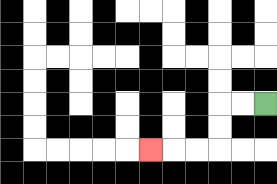{'start': '[11, 4]', 'end': '[6, 6]', 'path_directions': 'L,L,D,D,L,L,L', 'path_coordinates': '[[11, 4], [10, 4], [9, 4], [9, 5], [9, 6], [8, 6], [7, 6], [6, 6]]'}